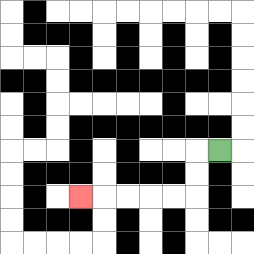{'start': '[9, 6]', 'end': '[3, 8]', 'path_directions': 'L,D,D,L,L,L,L,L', 'path_coordinates': '[[9, 6], [8, 6], [8, 7], [8, 8], [7, 8], [6, 8], [5, 8], [4, 8], [3, 8]]'}